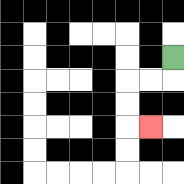{'start': '[7, 2]', 'end': '[6, 5]', 'path_directions': 'D,L,L,D,D,R', 'path_coordinates': '[[7, 2], [7, 3], [6, 3], [5, 3], [5, 4], [5, 5], [6, 5]]'}